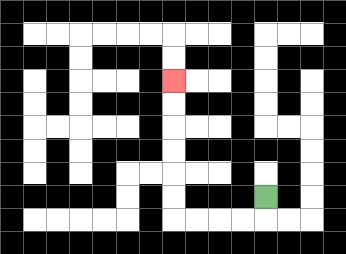{'start': '[11, 8]', 'end': '[7, 3]', 'path_directions': 'D,L,L,L,L,U,U,U,U,U,U', 'path_coordinates': '[[11, 8], [11, 9], [10, 9], [9, 9], [8, 9], [7, 9], [7, 8], [7, 7], [7, 6], [7, 5], [7, 4], [7, 3]]'}